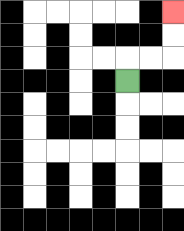{'start': '[5, 3]', 'end': '[7, 0]', 'path_directions': 'U,R,R,U,U', 'path_coordinates': '[[5, 3], [5, 2], [6, 2], [7, 2], [7, 1], [7, 0]]'}